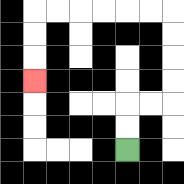{'start': '[5, 6]', 'end': '[1, 3]', 'path_directions': 'U,U,R,R,U,U,U,U,L,L,L,L,L,L,D,D,D', 'path_coordinates': '[[5, 6], [5, 5], [5, 4], [6, 4], [7, 4], [7, 3], [7, 2], [7, 1], [7, 0], [6, 0], [5, 0], [4, 0], [3, 0], [2, 0], [1, 0], [1, 1], [1, 2], [1, 3]]'}